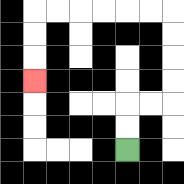{'start': '[5, 6]', 'end': '[1, 3]', 'path_directions': 'U,U,R,R,U,U,U,U,L,L,L,L,L,L,D,D,D', 'path_coordinates': '[[5, 6], [5, 5], [5, 4], [6, 4], [7, 4], [7, 3], [7, 2], [7, 1], [7, 0], [6, 0], [5, 0], [4, 0], [3, 0], [2, 0], [1, 0], [1, 1], [1, 2], [1, 3]]'}